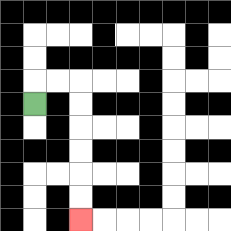{'start': '[1, 4]', 'end': '[3, 9]', 'path_directions': 'U,R,R,D,D,D,D,D,D', 'path_coordinates': '[[1, 4], [1, 3], [2, 3], [3, 3], [3, 4], [3, 5], [3, 6], [3, 7], [3, 8], [3, 9]]'}